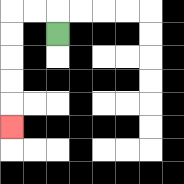{'start': '[2, 1]', 'end': '[0, 5]', 'path_directions': 'U,L,L,D,D,D,D,D', 'path_coordinates': '[[2, 1], [2, 0], [1, 0], [0, 0], [0, 1], [0, 2], [0, 3], [0, 4], [0, 5]]'}